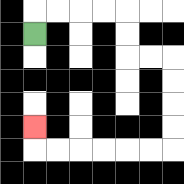{'start': '[1, 1]', 'end': '[1, 5]', 'path_directions': 'U,R,R,R,R,D,D,R,R,D,D,D,D,L,L,L,L,L,L,U', 'path_coordinates': '[[1, 1], [1, 0], [2, 0], [3, 0], [4, 0], [5, 0], [5, 1], [5, 2], [6, 2], [7, 2], [7, 3], [7, 4], [7, 5], [7, 6], [6, 6], [5, 6], [4, 6], [3, 6], [2, 6], [1, 6], [1, 5]]'}